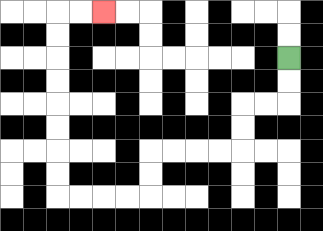{'start': '[12, 2]', 'end': '[4, 0]', 'path_directions': 'D,D,L,L,D,D,L,L,L,L,D,D,L,L,L,L,U,U,U,U,U,U,U,U,R,R', 'path_coordinates': '[[12, 2], [12, 3], [12, 4], [11, 4], [10, 4], [10, 5], [10, 6], [9, 6], [8, 6], [7, 6], [6, 6], [6, 7], [6, 8], [5, 8], [4, 8], [3, 8], [2, 8], [2, 7], [2, 6], [2, 5], [2, 4], [2, 3], [2, 2], [2, 1], [2, 0], [3, 0], [4, 0]]'}